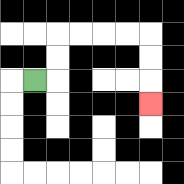{'start': '[1, 3]', 'end': '[6, 4]', 'path_directions': 'R,U,U,R,R,R,R,D,D,D', 'path_coordinates': '[[1, 3], [2, 3], [2, 2], [2, 1], [3, 1], [4, 1], [5, 1], [6, 1], [6, 2], [6, 3], [6, 4]]'}